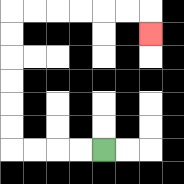{'start': '[4, 6]', 'end': '[6, 1]', 'path_directions': 'L,L,L,L,U,U,U,U,U,U,R,R,R,R,R,R,D', 'path_coordinates': '[[4, 6], [3, 6], [2, 6], [1, 6], [0, 6], [0, 5], [0, 4], [0, 3], [0, 2], [0, 1], [0, 0], [1, 0], [2, 0], [3, 0], [4, 0], [5, 0], [6, 0], [6, 1]]'}